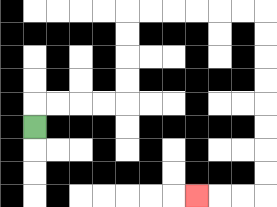{'start': '[1, 5]', 'end': '[8, 8]', 'path_directions': 'U,R,R,R,R,U,U,U,U,R,R,R,R,R,R,D,D,D,D,D,D,D,D,L,L,L', 'path_coordinates': '[[1, 5], [1, 4], [2, 4], [3, 4], [4, 4], [5, 4], [5, 3], [5, 2], [5, 1], [5, 0], [6, 0], [7, 0], [8, 0], [9, 0], [10, 0], [11, 0], [11, 1], [11, 2], [11, 3], [11, 4], [11, 5], [11, 6], [11, 7], [11, 8], [10, 8], [9, 8], [8, 8]]'}